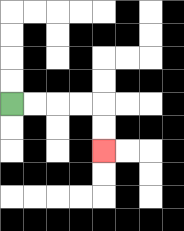{'start': '[0, 4]', 'end': '[4, 6]', 'path_directions': 'R,R,R,R,D,D', 'path_coordinates': '[[0, 4], [1, 4], [2, 4], [3, 4], [4, 4], [4, 5], [4, 6]]'}